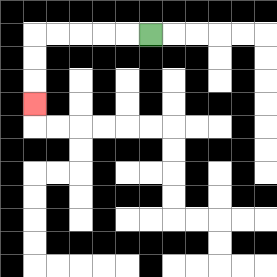{'start': '[6, 1]', 'end': '[1, 4]', 'path_directions': 'L,L,L,L,L,D,D,D', 'path_coordinates': '[[6, 1], [5, 1], [4, 1], [3, 1], [2, 1], [1, 1], [1, 2], [1, 3], [1, 4]]'}